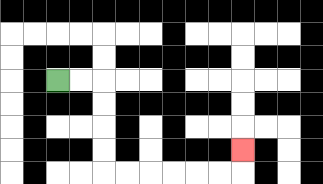{'start': '[2, 3]', 'end': '[10, 6]', 'path_directions': 'R,R,D,D,D,D,R,R,R,R,R,R,U', 'path_coordinates': '[[2, 3], [3, 3], [4, 3], [4, 4], [4, 5], [4, 6], [4, 7], [5, 7], [6, 7], [7, 7], [8, 7], [9, 7], [10, 7], [10, 6]]'}